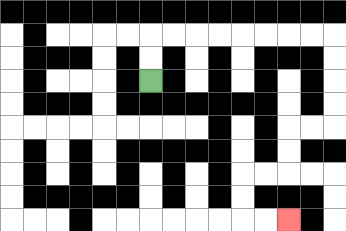{'start': '[6, 3]', 'end': '[12, 9]', 'path_directions': 'U,U,R,R,R,R,R,R,R,R,D,D,D,D,L,L,D,D,L,L,D,D,R,R', 'path_coordinates': '[[6, 3], [6, 2], [6, 1], [7, 1], [8, 1], [9, 1], [10, 1], [11, 1], [12, 1], [13, 1], [14, 1], [14, 2], [14, 3], [14, 4], [14, 5], [13, 5], [12, 5], [12, 6], [12, 7], [11, 7], [10, 7], [10, 8], [10, 9], [11, 9], [12, 9]]'}